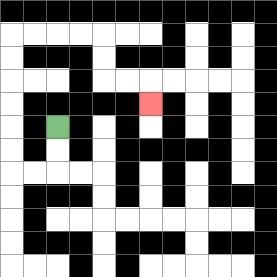{'start': '[2, 5]', 'end': '[6, 4]', 'path_directions': 'D,D,L,L,U,U,U,U,U,U,R,R,R,R,D,D,R,R,D', 'path_coordinates': '[[2, 5], [2, 6], [2, 7], [1, 7], [0, 7], [0, 6], [0, 5], [0, 4], [0, 3], [0, 2], [0, 1], [1, 1], [2, 1], [3, 1], [4, 1], [4, 2], [4, 3], [5, 3], [6, 3], [6, 4]]'}